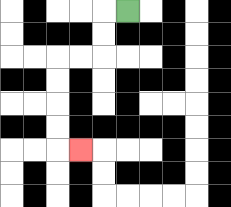{'start': '[5, 0]', 'end': '[3, 6]', 'path_directions': 'L,D,D,L,L,D,D,D,D,R', 'path_coordinates': '[[5, 0], [4, 0], [4, 1], [4, 2], [3, 2], [2, 2], [2, 3], [2, 4], [2, 5], [2, 6], [3, 6]]'}